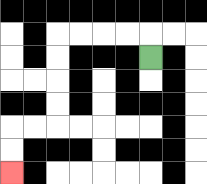{'start': '[6, 2]', 'end': '[0, 7]', 'path_directions': 'U,L,L,L,L,D,D,D,D,L,L,D,D', 'path_coordinates': '[[6, 2], [6, 1], [5, 1], [4, 1], [3, 1], [2, 1], [2, 2], [2, 3], [2, 4], [2, 5], [1, 5], [0, 5], [0, 6], [0, 7]]'}